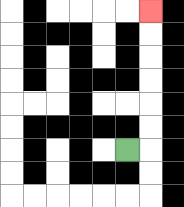{'start': '[5, 6]', 'end': '[6, 0]', 'path_directions': 'R,U,U,U,U,U,U', 'path_coordinates': '[[5, 6], [6, 6], [6, 5], [6, 4], [6, 3], [6, 2], [6, 1], [6, 0]]'}